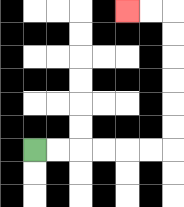{'start': '[1, 6]', 'end': '[5, 0]', 'path_directions': 'R,R,R,R,R,R,U,U,U,U,U,U,L,L', 'path_coordinates': '[[1, 6], [2, 6], [3, 6], [4, 6], [5, 6], [6, 6], [7, 6], [7, 5], [7, 4], [7, 3], [7, 2], [7, 1], [7, 0], [6, 0], [5, 0]]'}